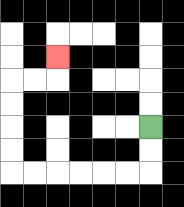{'start': '[6, 5]', 'end': '[2, 2]', 'path_directions': 'D,D,L,L,L,L,L,L,U,U,U,U,R,R,U', 'path_coordinates': '[[6, 5], [6, 6], [6, 7], [5, 7], [4, 7], [3, 7], [2, 7], [1, 7], [0, 7], [0, 6], [0, 5], [0, 4], [0, 3], [1, 3], [2, 3], [2, 2]]'}